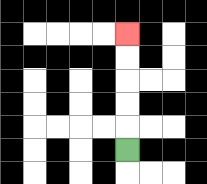{'start': '[5, 6]', 'end': '[5, 1]', 'path_directions': 'U,U,U,U,U', 'path_coordinates': '[[5, 6], [5, 5], [5, 4], [5, 3], [5, 2], [5, 1]]'}